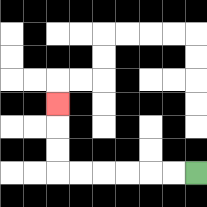{'start': '[8, 7]', 'end': '[2, 4]', 'path_directions': 'L,L,L,L,L,L,U,U,U', 'path_coordinates': '[[8, 7], [7, 7], [6, 7], [5, 7], [4, 7], [3, 7], [2, 7], [2, 6], [2, 5], [2, 4]]'}